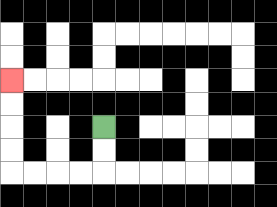{'start': '[4, 5]', 'end': '[0, 3]', 'path_directions': 'D,D,L,L,L,L,U,U,U,U', 'path_coordinates': '[[4, 5], [4, 6], [4, 7], [3, 7], [2, 7], [1, 7], [0, 7], [0, 6], [0, 5], [0, 4], [0, 3]]'}